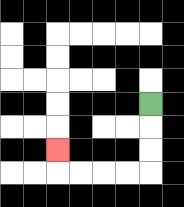{'start': '[6, 4]', 'end': '[2, 6]', 'path_directions': 'D,D,D,L,L,L,L,U', 'path_coordinates': '[[6, 4], [6, 5], [6, 6], [6, 7], [5, 7], [4, 7], [3, 7], [2, 7], [2, 6]]'}